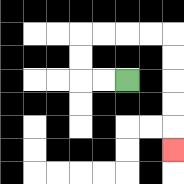{'start': '[5, 3]', 'end': '[7, 6]', 'path_directions': 'L,L,U,U,R,R,R,R,D,D,D,D,D', 'path_coordinates': '[[5, 3], [4, 3], [3, 3], [3, 2], [3, 1], [4, 1], [5, 1], [6, 1], [7, 1], [7, 2], [7, 3], [7, 4], [7, 5], [7, 6]]'}